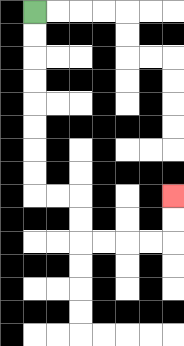{'start': '[1, 0]', 'end': '[7, 8]', 'path_directions': 'D,D,D,D,D,D,D,D,R,R,D,D,R,R,R,R,U,U', 'path_coordinates': '[[1, 0], [1, 1], [1, 2], [1, 3], [1, 4], [1, 5], [1, 6], [1, 7], [1, 8], [2, 8], [3, 8], [3, 9], [3, 10], [4, 10], [5, 10], [6, 10], [7, 10], [7, 9], [7, 8]]'}